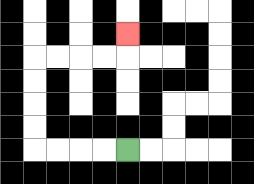{'start': '[5, 6]', 'end': '[5, 1]', 'path_directions': 'L,L,L,L,U,U,U,U,R,R,R,R,U', 'path_coordinates': '[[5, 6], [4, 6], [3, 6], [2, 6], [1, 6], [1, 5], [1, 4], [1, 3], [1, 2], [2, 2], [3, 2], [4, 2], [5, 2], [5, 1]]'}